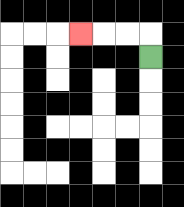{'start': '[6, 2]', 'end': '[3, 1]', 'path_directions': 'U,L,L,L', 'path_coordinates': '[[6, 2], [6, 1], [5, 1], [4, 1], [3, 1]]'}